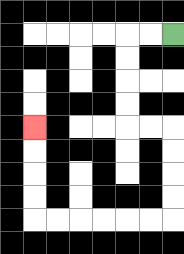{'start': '[7, 1]', 'end': '[1, 5]', 'path_directions': 'L,L,D,D,D,D,R,R,D,D,D,D,L,L,L,L,L,L,U,U,U,U', 'path_coordinates': '[[7, 1], [6, 1], [5, 1], [5, 2], [5, 3], [5, 4], [5, 5], [6, 5], [7, 5], [7, 6], [7, 7], [7, 8], [7, 9], [6, 9], [5, 9], [4, 9], [3, 9], [2, 9], [1, 9], [1, 8], [1, 7], [1, 6], [1, 5]]'}